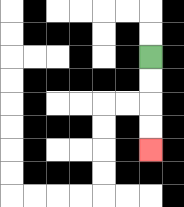{'start': '[6, 2]', 'end': '[6, 6]', 'path_directions': 'D,D,D,D', 'path_coordinates': '[[6, 2], [6, 3], [6, 4], [6, 5], [6, 6]]'}